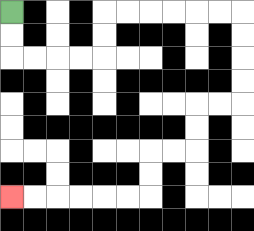{'start': '[0, 0]', 'end': '[0, 8]', 'path_directions': 'D,D,R,R,R,R,U,U,R,R,R,R,R,R,D,D,D,D,L,L,D,D,L,L,D,D,L,L,L,L,L,L', 'path_coordinates': '[[0, 0], [0, 1], [0, 2], [1, 2], [2, 2], [3, 2], [4, 2], [4, 1], [4, 0], [5, 0], [6, 0], [7, 0], [8, 0], [9, 0], [10, 0], [10, 1], [10, 2], [10, 3], [10, 4], [9, 4], [8, 4], [8, 5], [8, 6], [7, 6], [6, 6], [6, 7], [6, 8], [5, 8], [4, 8], [3, 8], [2, 8], [1, 8], [0, 8]]'}